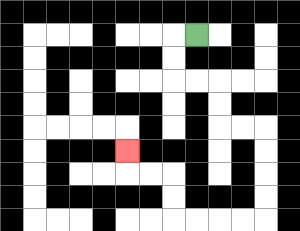{'start': '[8, 1]', 'end': '[5, 6]', 'path_directions': 'L,D,D,R,R,D,D,R,R,D,D,D,D,L,L,L,L,U,U,L,L,U', 'path_coordinates': '[[8, 1], [7, 1], [7, 2], [7, 3], [8, 3], [9, 3], [9, 4], [9, 5], [10, 5], [11, 5], [11, 6], [11, 7], [11, 8], [11, 9], [10, 9], [9, 9], [8, 9], [7, 9], [7, 8], [7, 7], [6, 7], [5, 7], [5, 6]]'}